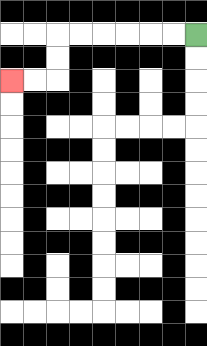{'start': '[8, 1]', 'end': '[0, 3]', 'path_directions': 'L,L,L,L,L,L,D,D,L,L', 'path_coordinates': '[[8, 1], [7, 1], [6, 1], [5, 1], [4, 1], [3, 1], [2, 1], [2, 2], [2, 3], [1, 3], [0, 3]]'}